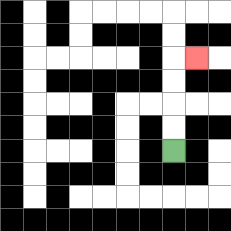{'start': '[7, 6]', 'end': '[8, 2]', 'path_directions': 'U,U,U,U,R', 'path_coordinates': '[[7, 6], [7, 5], [7, 4], [7, 3], [7, 2], [8, 2]]'}